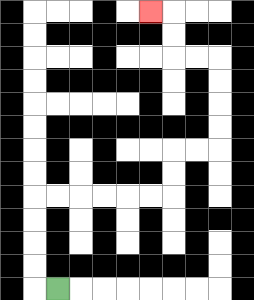{'start': '[2, 12]', 'end': '[6, 0]', 'path_directions': 'L,U,U,U,U,R,R,R,R,R,R,U,U,R,R,U,U,U,U,L,L,U,U,L', 'path_coordinates': '[[2, 12], [1, 12], [1, 11], [1, 10], [1, 9], [1, 8], [2, 8], [3, 8], [4, 8], [5, 8], [6, 8], [7, 8], [7, 7], [7, 6], [8, 6], [9, 6], [9, 5], [9, 4], [9, 3], [9, 2], [8, 2], [7, 2], [7, 1], [7, 0], [6, 0]]'}